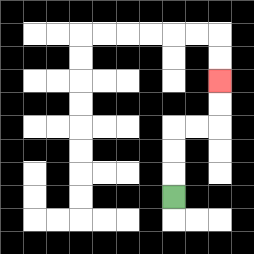{'start': '[7, 8]', 'end': '[9, 3]', 'path_directions': 'U,U,U,R,R,U,U', 'path_coordinates': '[[7, 8], [7, 7], [7, 6], [7, 5], [8, 5], [9, 5], [9, 4], [9, 3]]'}